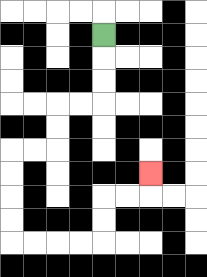{'start': '[4, 1]', 'end': '[6, 7]', 'path_directions': 'D,D,D,L,L,D,D,L,L,D,D,D,D,R,R,R,R,U,U,R,R,U', 'path_coordinates': '[[4, 1], [4, 2], [4, 3], [4, 4], [3, 4], [2, 4], [2, 5], [2, 6], [1, 6], [0, 6], [0, 7], [0, 8], [0, 9], [0, 10], [1, 10], [2, 10], [3, 10], [4, 10], [4, 9], [4, 8], [5, 8], [6, 8], [6, 7]]'}